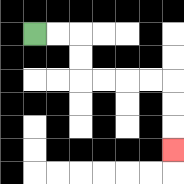{'start': '[1, 1]', 'end': '[7, 6]', 'path_directions': 'R,R,D,D,R,R,R,R,D,D,D', 'path_coordinates': '[[1, 1], [2, 1], [3, 1], [3, 2], [3, 3], [4, 3], [5, 3], [6, 3], [7, 3], [7, 4], [7, 5], [7, 6]]'}